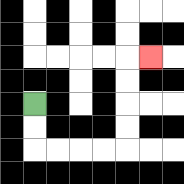{'start': '[1, 4]', 'end': '[6, 2]', 'path_directions': 'D,D,R,R,R,R,U,U,U,U,R', 'path_coordinates': '[[1, 4], [1, 5], [1, 6], [2, 6], [3, 6], [4, 6], [5, 6], [5, 5], [5, 4], [5, 3], [5, 2], [6, 2]]'}